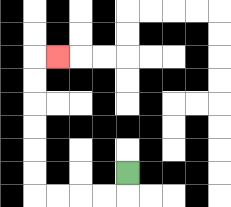{'start': '[5, 7]', 'end': '[2, 2]', 'path_directions': 'D,L,L,L,L,U,U,U,U,U,U,R', 'path_coordinates': '[[5, 7], [5, 8], [4, 8], [3, 8], [2, 8], [1, 8], [1, 7], [1, 6], [1, 5], [1, 4], [1, 3], [1, 2], [2, 2]]'}